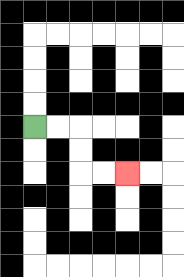{'start': '[1, 5]', 'end': '[5, 7]', 'path_directions': 'R,R,D,D,R,R', 'path_coordinates': '[[1, 5], [2, 5], [3, 5], [3, 6], [3, 7], [4, 7], [5, 7]]'}